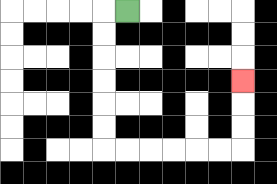{'start': '[5, 0]', 'end': '[10, 3]', 'path_directions': 'L,D,D,D,D,D,D,R,R,R,R,R,R,U,U,U', 'path_coordinates': '[[5, 0], [4, 0], [4, 1], [4, 2], [4, 3], [4, 4], [4, 5], [4, 6], [5, 6], [6, 6], [7, 6], [8, 6], [9, 6], [10, 6], [10, 5], [10, 4], [10, 3]]'}